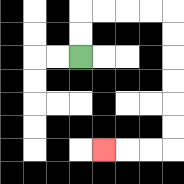{'start': '[3, 2]', 'end': '[4, 6]', 'path_directions': 'U,U,R,R,R,R,D,D,D,D,D,D,L,L,L', 'path_coordinates': '[[3, 2], [3, 1], [3, 0], [4, 0], [5, 0], [6, 0], [7, 0], [7, 1], [7, 2], [7, 3], [7, 4], [7, 5], [7, 6], [6, 6], [5, 6], [4, 6]]'}